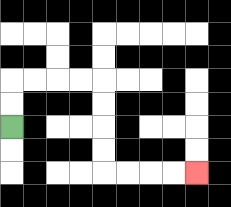{'start': '[0, 5]', 'end': '[8, 7]', 'path_directions': 'U,U,R,R,R,R,D,D,D,D,R,R,R,R', 'path_coordinates': '[[0, 5], [0, 4], [0, 3], [1, 3], [2, 3], [3, 3], [4, 3], [4, 4], [4, 5], [4, 6], [4, 7], [5, 7], [6, 7], [7, 7], [8, 7]]'}